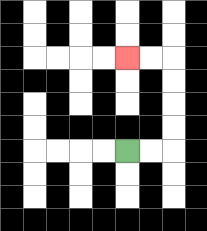{'start': '[5, 6]', 'end': '[5, 2]', 'path_directions': 'R,R,U,U,U,U,L,L', 'path_coordinates': '[[5, 6], [6, 6], [7, 6], [7, 5], [7, 4], [7, 3], [7, 2], [6, 2], [5, 2]]'}